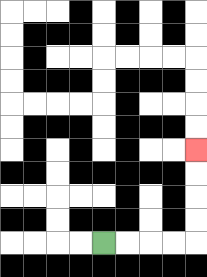{'start': '[4, 10]', 'end': '[8, 6]', 'path_directions': 'R,R,R,R,U,U,U,U', 'path_coordinates': '[[4, 10], [5, 10], [6, 10], [7, 10], [8, 10], [8, 9], [8, 8], [8, 7], [8, 6]]'}